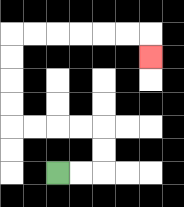{'start': '[2, 7]', 'end': '[6, 2]', 'path_directions': 'R,R,U,U,L,L,L,L,U,U,U,U,R,R,R,R,R,R,D', 'path_coordinates': '[[2, 7], [3, 7], [4, 7], [4, 6], [4, 5], [3, 5], [2, 5], [1, 5], [0, 5], [0, 4], [0, 3], [0, 2], [0, 1], [1, 1], [2, 1], [3, 1], [4, 1], [5, 1], [6, 1], [6, 2]]'}